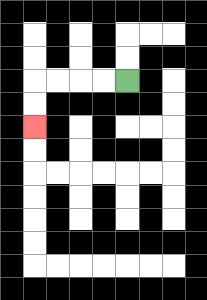{'start': '[5, 3]', 'end': '[1, 5]', 'path_directions': 'L,L,L,L,D,D', 'path_coordinates': '[[5, 3], [4, 3], [3, 3], [2, 3], [1, 3], [1, 4], [1, 5]]'}